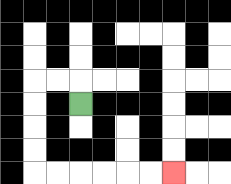{'start': '[3, 4]', 'end': '[7, 7]', 'path_directions': 'U,L,L,D,D,D,D,R,R,R,R,R,R', 'path_coordinates': '[[3, 4], [3, 3], [2, 3], [1, 3], [1, 4], [1, 5], [1, 6], [1, 7], [2, 7], [3, 7], [4, 7], [5, 7], [6, 7], [7, 7]]'}